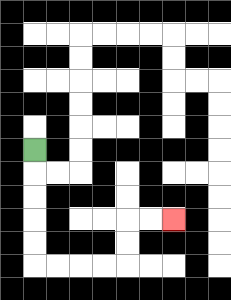{'start': '[1, 6]', 'end': '[7, 9]', 'path_directions': 'D,D,D,D,D,R,R,R,R,U,U,R,R', 'path_coordinates': '[[1, 6], [1, 7], [1, 8], [1, 9], [1, 10], [1, 11], [2, 11], [3, 11], [4, 11], [5, 11], [5, 10], [5, 9], [6, 9], [7, 9]]'}